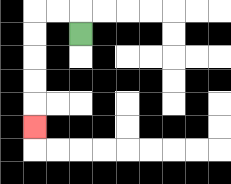{'start': '[3, 1]', 'end': '[1, 5]', 'path_directions': 'U,L,L,D,D,D,D,D', 'path_coordinates': '[[3, 1], [3, 0], [2, 0], [1, 0], [1, 1], [1, 2], [1, 3], [1, 4], [1, 5]]'}